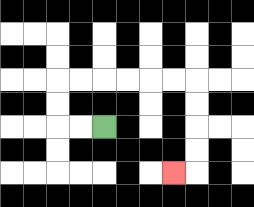{'start': '[4, 5]', 'end': '[7, 7]', 'path_directions': 'L,L,U,U,R,R,R,R,R,R,D,D,D,D,L', 'path_coordinates': '[[4, 5], [3, 5], [2, 5], [2, 4], [2, 3], [3, 3], [4, 3], [5, 3], [6, 3], [7, 3], [8, 3], [8, 4], [8, 5], [8, 6], [8, 7], [7, 7]]'}